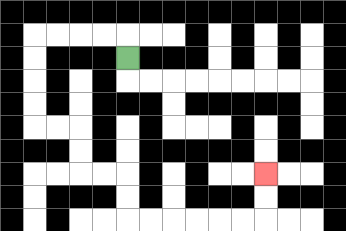{'start': '[5, 2]', 'end': '[11, 7]', 'path_directions': 'U,L,L,L,L,D,D,D,D,R,R,D,D,R,R,D,D,R,R,R,R,R,R,U,U', 'path_coordinates': '[[5, 2], [5, 1], [4, 1], [3, 1], [2, 1], [1, 1], [1, 2], [1, 3], [1, 4], [1, 5], [2, 5], [3, 5], [3, 6], [3, 7], [4, 7], [5, 7], [5, 8], [5, 9], [6, 9], [7, 9], [8, 9], [9, 9], [10, 9], [11, 9], [11, 8], [11, 7]]'}